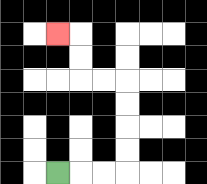{'start': '[2, 7]', 'end': '[2, 1]', 'path_directions': 'R,R,R,U,U,U,U,L,L,U,U,L', 'path_coordinates': '[[2, 7], [3, 7], [4, 7], [5, 7], [5, 6], [5, 5], [5, 4], [5, 3], [4, 3], [3, 3], [3, 2], [3, 1], [2, 1]]'}